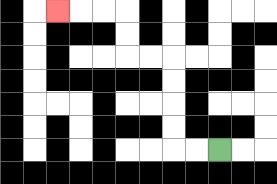{'start': '[9, 6]', 'end': '[2, 0]', 'path_directions': 'L,L,U,U,U,U,L,L,U,U,L,L,L', 'path_coordinates': '[[9, 6], [8, 6], [7, 6], [7, 5], [7, 4], [7, 3], [7, 2], [6, 2], [5, 2], [5, 1], [5, 0], [4, 0], [3, 0], [2, 0]]'}